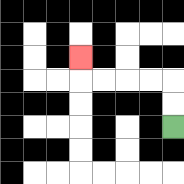{'start': '[7, 5]', 'end': '[3, 2]', 'path_directions': 'U,U,L,L,L,L,U', 'path_coordinates': '[[7, 5], [7, 4], [7, 3], [6, 3], [5, 3], [4, 3], [3, 3], [3, 2]]'}